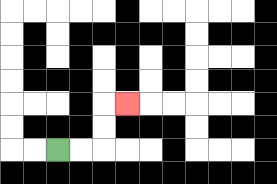{'start': '[2, 6]', 'end': '[5, 4]', 'path_directions': 'R,R,U,U,R', 'path_coordinates': '[[2, 6], [3, 6], [4, 6], [4, 5], [4, 4], [5, 4]]'}